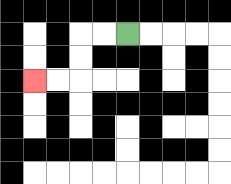{'start': '[5, 1]', 'end': '[1, 3]', 'path_directions': 'L,L,D,D,L,L', 'path_coordinates': '[[5, 1], [4, 1], [3, 1], [3, 2], [3, 3], [2, 3], [1, 3]]'}